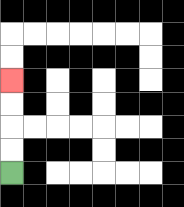{'start': '[0, 7]', 'end': '[0, 3]', 'path_directions': 'U,U,U,U', 'path_coordinates': '[[0, 7], [0, 6], [0, 5], [0, 4], [0, 3]]'}